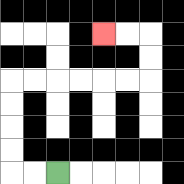{'start': '[2, 7]', 'end': '[4, 1]', 'path_directions': 'L,L,U,U,U,U,R,R,R,R,R,R,U,U,L,L', 'path_coordinates': '[[2, 7], [1, 7], [0, 7], [0, 6], [0, 5], [0, 4], [0, 3], [1, 3], [2, 3], [3, 3], [4, 3], [5, 3], [6, 3], [6, 2], [6, 1], [5, 1], [4, 1]]'}